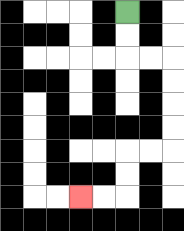{'start': '[5, 0]', 'end': '[3, 8]', 'path_directions': 'D,D,R,R,D,D,D,D,L,L,D,D,L,L', 'path_coordinates': '[[5, 0], [5, 1], [5, 2], [6, 2], [7, 2], [7, 3], [7, 4], [7, 5], [7, 6], [6, 6], [5, 6], [5, 7], [5, 8], [4, 8], [3, 8]]'}